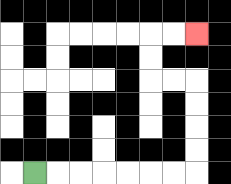{'start': '[1, 7]', 'end': '[8, 1]', 'path_directions': 'R,R,R,R,R,R,R,U,U,U,U,L,L,U,U,R,R', 'path_coordinates': '[[1, 7], [2, 7], [3, 7], [4, 7], [5, 7], [6, 7], [7, 7], [8, 7], [8, 6], [8, 5], [8, 4], [8, 3], [7, 3], [6, 3], [6, 2], [6, 1], [7, 1], [8, 1]]'}